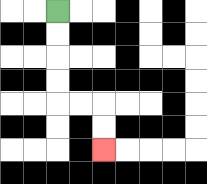{'start': '[2, 0]', 'end': '[4, 6]', 'path_directions': 'D,D,D,D,R,R,D,D', 'path_coordinates': '[[2, 0], [2, 1], [2, 2], [2, 3], [2, 4], [3, 4], [4, 4], [4, 5], [4, 6]]'}